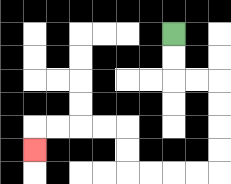{'start': '[7, 1]', 'end': '[1, 6]', 'path_directions': 'D,D,R,R,D,D,D,D,L,L,L,L,U,U,L,L,L,L,D', 'path_coordinates': '[[7, 1], [7, 2], [7, 3], [8, 3], [9, 3], [9, 4], [9, 5], [9, 6], [9, 7], [8, 7], [7, 7], [6, 7], [5, 7], [5, 6], [5, 5], [4, 5], [3, 5], [2, 5], [1, 5], [1, 6]]'}